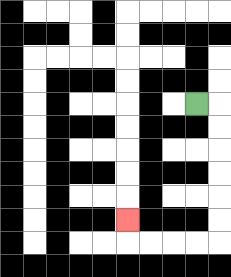{'start': '[8, 4]', 'end': '[5, 9]', 'path_directions': 'R,D,D,D,D,D,D,L,L,L,L,U', 'path_coordinates': '[[8, 4], [9, 4], [9, 5], [9, 6], [9, 7], [9, 8], [9, 9], [9, 10], [8, 10], [7, 10], [6, 10], [5, 10], [5, 9]]'}